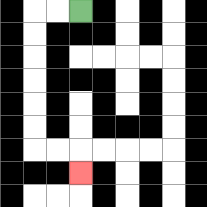{'start': '[3, 0]', 'end': '[3, 7]', 'path_directions': 'L,L,D,D,D,D,D,D,R,R,D', 'path_coordinates': '[[3, 0], [2, 0], [1, 0], [1, 1], [1, 2], [1, 3], [1, 4], [1, 5], [1, 6], [2, 6], [3, 6], [3, 7]]'}